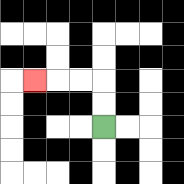{'start': '[4, 5]', 'end': '[1, 3]', 'path_directions': 'U,U,L,L,L', 'path_coordinates': '[[4, 5], [4, 4], [4, 3], [3, 3], [2, 3], [1, 3]]'}